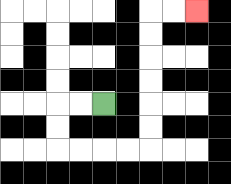{'start': '[4, 4]', 'end': '[8, 0]', 'path_directions': 'L,L,D,D,R,R,R,R,U,U,U,U,U,U,R,R', 'path_coordinates': '[[4, 4], [3, 4], [2, 4], [2, 5], [2, 6], [3, 6], [4, 6], [5, 6], [6, 6], [6, 5], [6, 4], [6, 3], [6, 2], [6, 1], [6, 0], [7, 0], [8, 0]]'}